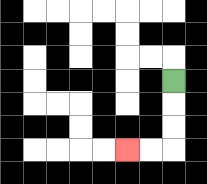{'start': '[7, 3]', 'end': '[5, 6]', 'path_directions': 'D,D,D,L,L', 'path_coordinates': '[[7, 3], [7, 4], [7, 5], [7, 6], [6, 6], [5, 6]]'}